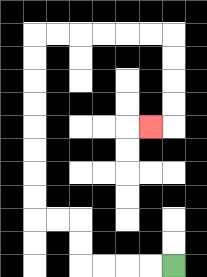{'start': '[7, 11]', 'end': '[6, 5]', 'path_directions': 'L,L,L,L,U,U,L,L,U,U,U,U,U,U,U,U,R,R,R,R,R,R,D,D,D,D,L', 'path_coordinates': '[[7, 11], [6, 11], [5, 11], [4, 11], [3, 11], [3, 10], [3, 9], [2, 9], [1, 9], [1, 8], [1, 7], [1, 6], [1, 5], [1, 4], [1, 3], [1, 2], [1, 1], [2, 1], [3, 1], [4, 1], [5, 1], [6, 1], [7, 1], [7, 2], [7, 3], [7, 4], [7, 5], [6, 5]]'}